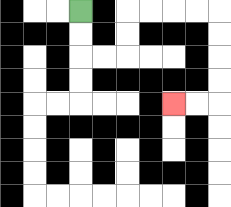{'start': '[3, 0]', 'end': '[7, 4]', 'path_directions': 'D,D,R,R,U,U,R,R,R,R,D,D,D,D,L,L', 'path_coordinates': '[[3, 0], [3, 1], [3, 2], [4, 2], [5, 2], [5, 1], [5, 0], [6, 0], [7, 0], [8, 0], [9, 0], [9, 1], [9, 2], [9, 3], [9, 4], [8, 4], [7, 4]]'}